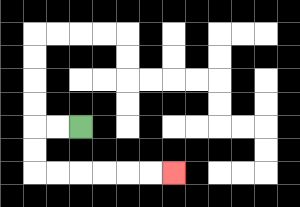{'start': '[3, 5]', 'end': '[7, 7]', 'path_directions': 'L,L,D,D,R,R,R,R,R,R', 'path_coordinates': '[[3, 5], [2, 5], [1, 5], [1, 6], [1, 7], [2, 7], [3, 7], [4, 7], [5, 7], [6, 7], [7, 7]]'}